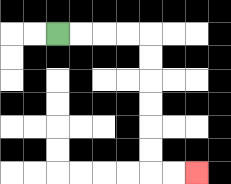{'start': '[2, 1]', 'end': '[8, 7]', 'path_directions': 'R,R,R,R,D,D,D,D,D,D,R,R', 'path_coordinates': '[[2, 1], [3, 1], [4, 1], [5, 1], [6, 1], [6, 2], [6, 3], [6, 4], [6, 5], [6, 6], [6, 7], [7, 7], [8, 7]]'}